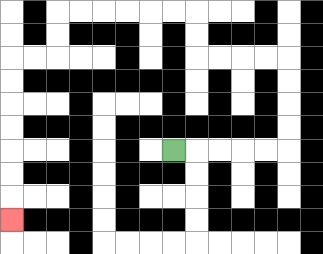{'start': '[7, 6]', 'end': '[0, 9]', 'path_directions': 'R,R,R,R,R,U,U,U,U,L,L,L,L,U,U,L,L,L,L,L,L,D,D,L,L,D,D,D,D,D,D,D', 'path_coordinates': '[[7, 6], [8, 6], [9, 6], [10, 6], [11, 6], [12, 6], [12, 5], [12, 4], [12, 3], [12, 2], [11, 2], [10, 2], [9, 2], [8, 2], [8, 1], [8, 0], [7, 0], [6, 0], [5, 0], [4, 0], [3, 0], [2, 0], [2, 1], [2, 2], [1, 2], [0, 2], [0, 3], [0, 4], [0, 5], [0, 6], [0, 7], [0, 8], [0, 9]]'}